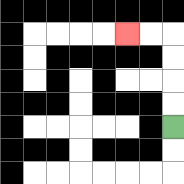{'start': '[7, 5]', 'end': '[5, 1]', 'path_directions': 'U,U,U,U,L,L', 'path_coordinates': '[[7, 5], [7, 4], [7, 3], [7, 2], [7, 1], [6, 1], [5, 1]]'}